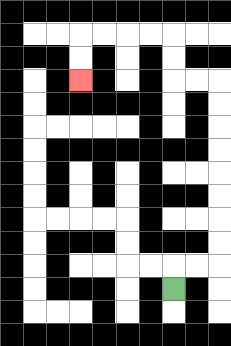{'start': '[7, 12]', 'end': '[3, 3]', 'path_directions': 'U,R,R,U,U,U,U,U,U,U,U,L,L,U,U,L,L,L,L,D,D', 'path_coordinates': '[[7, 12], [7, 11], [8, 11], [9, 11], [9, 10], [9, 9], [9, 8], [9, 7], [9, 6], [9, 5], [9, 4], [9, 3], [8, 3], [7, 3], [7, 2], [7, 1], [6, 1], [5, 1], [4, 1], [3, 1], [3, 2], [3, 3]]'}